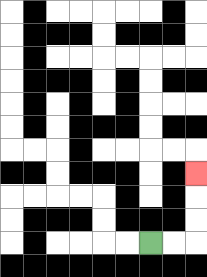{'start': '[6, 10]', 'end': '[8, 7]', 'path_directions': 'R,R,U,U,U', 'path_coordinates': '[[6, 10], [7, 10], [8, 10], [8, 9], [8, 8], [8, 7]]'}